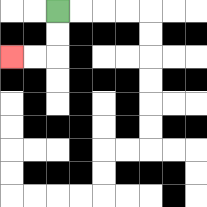{'start': '[2, 0]', 'end': '[0, 2]', 'path_directions': 'D,D,L,L', 'path_coordinates': '[[2, 0], [2, 1], [2, 2], [1, 2], [0, 2]]'}